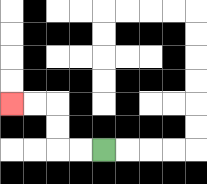{'start': '[4, 6]', 'end': '[0, 4]', 'path_directions': 'L,L,U,U,L,L', 'path_coordinates': '[[4, 6], [3, 6], [2, 6], [2, 5], [2, 4], [1, 4], [0, 4]]'}